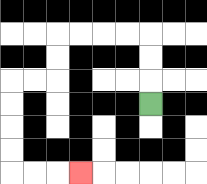{'start': '[6, 4]', 'end': '[3, 7]', 'path_directions': 'U,U,U,L,L,L,L,D,D,L,L,D,D,D,D,R,R,R', 'path_coordinates': '[[6, 4], [6, 3], [6, 2], [6, 1], [5, 1], [4, 1], [3, 1], [2, 1], [2, 2], [2, 3], [1, 3], [0, 3], [0, 4], [0, 5], [0, 6], [0, 7], [1, 7], [2, 7], [3, 7]]'}